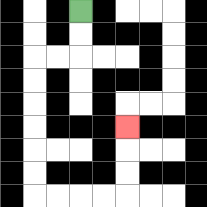{'start': '[3, 0]', 'end': '[5, 5]', 'path_directions': 'D,D,L,L,D,D,D,D,D,D,R,R,R,R,U,U,U', 'path_coordinates': '[[3, 0], [3, 1], [3, 2], [2, 2], [1, 2], [1, 3], [1, 4], [1, 5], [1, 6], [1, 7], [1, 8], [2, 8], [3, 8], [4, 8], [5, 8], [5, 7], [5, 6], [5, 5]]'}